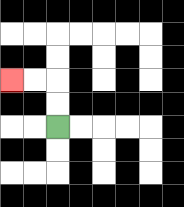{'start': '[2, 5]', 'end': '[0, 3]', 'path_directions': 'U,U,L,L', 'path_coordinates': '[[2, 5], [2, 4], [2, 3], [1, 3], [0, 3]]'}